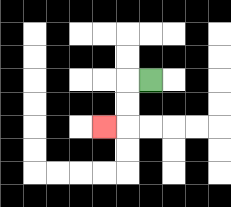{'start': '[6, 3]', 'end': '[4, 5]', 'path_directions': 'L,D,D,L', 'path_coordinates': '[[6, 3], [5, 3], [5, 4], [5, 5], [4, 5]]'}